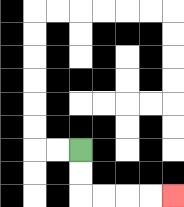{'start': '[3, 6]', 'end': '[7, 8]', 'path_directions': 'D,D,R,R,R,R', 'path_coordinates': '[[3, 6], [3, 7], [3, 8], [4, 8], [5, 8], [6, 8], [7, 8]]'}